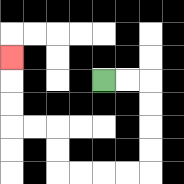{'start': '[4, 3]', 'end': '[0, 2]', 'path_directions': 'R,R,D,D,D,D,L,L,L,L,U,U,L,L,U,U,U', 'path_coordinates': '[[4, 3], [5, 3], [6, 3], [6, 4], [6, 5], [6, 6], [6, 7], [5, 7], [4, 7], [3, 7], [2, 7], [2, 6], [2, 5], [1, 5], [0, 5], [0, 4], [0, 3], [0, 2]]'}